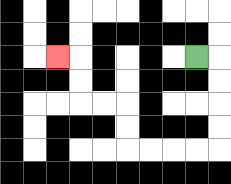{'start': '[8, 2]', 'end': '[2, 2]', 'path_directions': 'R,D,D,D,D,L,L,L,L,U,U,L,L,U,U,L', 'path_coordinates': '[[8, 2], [9, 2], [9, 3], [9, 4], [9, 5], [9, 6], [8, 6], [7, 6], [6, 6], [5, 6], [5, 5], [5, 4], [4, 4], [3, 4], [3, 3], [3, 2], [2, 2]]'}